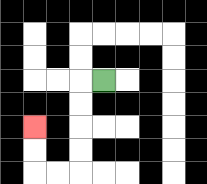{'start': '[4, 3]', 'end': '[1, 5]', 'path_directions': 'L,D,D,D,D,L,L,U,U', 'path_coordinates': '[[4, 3], [3, 3], [3, 4], [3, 5], [3, 6], [3, 7], [2, 7], [1, 7], [1, 6], [1, 5]]'}